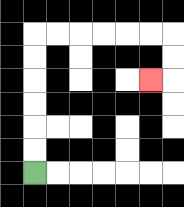{'start': '[1, 7]', 'end': '[6, 3]', 'path_directions': 'U,U,U,U,U,U,R,R,R,R,R,R,D,D,L', 'path_coordinates': '[[1, 7], [1, 6], [1, 5], [1, 4], [1, 3], [1, 2], [1, 1], [2, 1], [3, 1], [4, 1], [5, 1], [6, 1], [7, 1], [7, 2], [7, 3], [6, 3]]'}